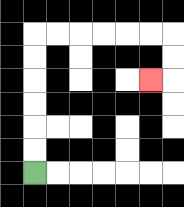{'start': '[1, 7]', 'end': '[6, 3]', 'path_directions': 'U,U,U,U,U,U,R,R,R,R,R,R,D,D,L', 'path_coordinates': '[[1, 7], [1, 6], [1, 5], [1, 4], [1, 3], [1, 2], [1, 1], [2, 1], [3, 1], [4, 1], [5, 1], [6, 1], [7, 1], [7, 2], [7, 3], [6, 3]]'}